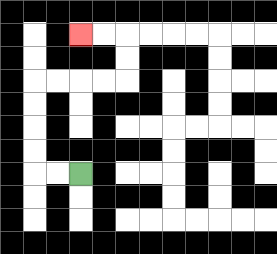{'start': '[3, 7]', 'end': '[3, 1]', 'path_directions': 'L,L,U,U,U,U,R,R,R,R,U,U,L,L', 'path_coordinates': '[[3, 7], [2, 7], [1, 7], [1, 6], [1, 5], [1, 4], [1, 3], [2, 3], [3, 3], [4, 3], [5, 3], [5, 2], [5, 1], [4, 1], [3, 1]]'}